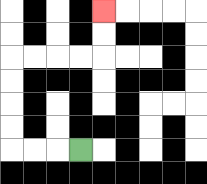{'start': '[3, 6]', 'end': '[4, 0]', 'path_directions': 'L,L,L,U,U,U,U,R,R,R,R,U,U', 'path_coordinates': '[[3, 6], [2, 6], [1, 6], [0, 6], [0, 5], [0, 4], [0, 3], [0, 2], [1, 2], [2, 2], [3, 2], [4, 2], [4, 1], [4, 0]]'}